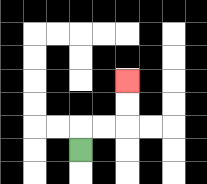{'start': '[3, 6]', 'end': '[5, 3]', 'path_directions': 'U,R,R,U,U', 'path_coordinates': '[[3, 6], [3, 5], [4, 5], [5, 5], [5, 4], [5, 3]]'}